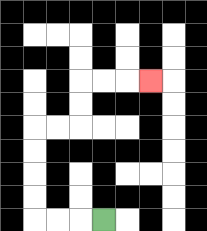{'start': '[4, 9]', 'end': '[6, 3]', 'path_directions': 'L,L,L,U,U,U,U,R,R,U,U,R,R,R', 'path_coordinates': '[[4, 9], [3, 9], [2, 9], [1, 9], [1, 8], [1, 7], [1, 6], [1, 5], [2, 5], [3, 5], [3, 4], [3, 3], [4, 3], [5, 3], [6, 3]]'}